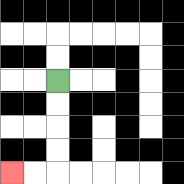{'start': '[2, 3]', 'end': '[0, 7]', 'path_directions': 'D,D,D,D,L,L', 'path_coordinates': '[[2, 3], [2, 4], [2, 5], [2, 6], [2, 7], [1, 7], [0, 7]]'}